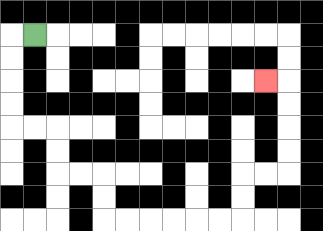{'start': '[1, 1]', 'end': '[11, 3]', 'path_directions': 'L,D,D,D,D,R,R,D,D,R,R,D,D,R,R,R,R,R,R,U,U,R,R,U,U,U,U,L', 'path_coordinates': '[[1, 1], [0, 1], [0, 2], [0, 3], [0, 4], [0, 5], [1, 5], [2, 5], [2, 6], [2, 7], [3, 7], [4, 7], [4, 8], [4, 9], [5, 9], [6, 9], [7, 9], [8, 9], [9, 9], [10, 9], [10, 8], [10, 7], [11, 7], [12, 7], [12, 6], [12, 5], [12, 4], [12, 3], [11, 3]]'}